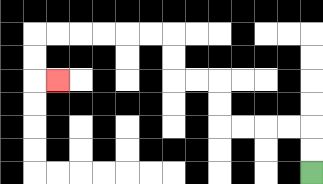{'start': '[13, 7]', 'end': '[2, 3]', 'path_directions': 'U,U,L,L,L,L,U,U,L,L,U,U,L,L,L,L,L,L,D,D,R', 'path_coordinates': '[[13, 7], [13, 6], [13, 5], [12, 5], [11, 5], [10, 5], [9, 5], [9, 4], [9, 3], [8, 3], [7, 3], [7, 2], [7, 1], [6, 1], [5, 1], [4, 1], [3, 1], [2, 1], [1, 1], [1, 2], [1, 3], [2, 3]]'}